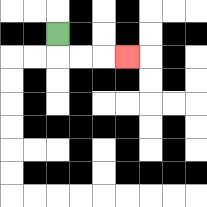{'start': '[2, 1]', 'end': '[5, 2]', 'path_directions': 'D,R,R,R', 'path_coordinates': '[[2, 1], [2, 2], [3, 2], [4, 2], [5, 2]]'}